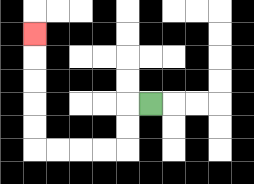{'start': '[6, 4]', 'end': '[1, 1]', 'path_directions': 'L,D,D,L,L,L,L,U,U,U,U,U', 'path_coordinates': '[[6, 4], [5, 4], [5, 5], [5, 6], [4, 6], [3, 6], [2, 6], [1, 6], [1, 5], [1, 4], [1, 3], [1, 2], [1, 1]]'}